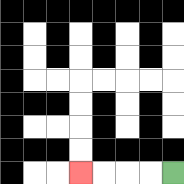{'start': '[7, 7]', 'end': '[3, 7]', 'path_directions': 'L,L,L,L', 'path_coordinates': '[[7, 7], [6, 7], [5, 7], [4, 7], [3, 7]]'}